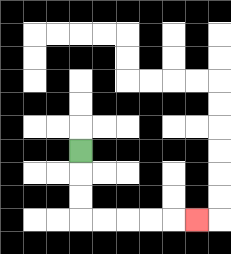{'start': '[3, 6]', 'end': '[8, 9]', 'path_directions': 'D,D,D,R,R,R,R,R', 'path_coordinates': '[[3, 6], [3, 7], [3, 8], [3, 9], [4, 9], [5, 9], [6, 9], [7, 9], [8, 9]]'}